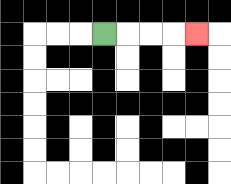{'start': '[4, 1]', 'end': '[8, 1]', 'path_directions': 'R,R,R,R', 'path_coordinates': '[[4, 1], [5, 1], [6, 1], [7, 1], [8, 1]]'}